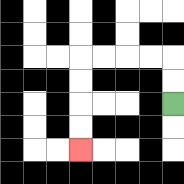{'start': '[7, 4]', 'end': '[3, 6]', 'path_directions': 'U,U,L,L,L,L,D,D,D,D', 'path_coordinates': '[[7, 4], [7, 3], [7, 2], [6, 2], [5, 2], [4, 2], [3, 2], [3, 3], [3, 4], [3, 5], [3, 6]]'}